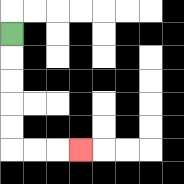{'start': '[0, 1]', 'end': '[3, 6]', 'path_directions': 'D,D,D,D,D,R,R,R', 'path_coordinates': '[[0, 1], [0, 2], [0, 3], [0, 4], [0, 5], [0, 6], [1, 6], [2, 6], [3, 6]]'}